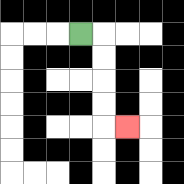{'start': '[3, 1]', 'end': '[5, 5]', 'path_directions': 'R,D,D,D,D,R', 'path_coordinates': '[[3, 1], [4, 1], [4, 2], [4, 3], [4, 4], [4, 5], [5, 5]]'}